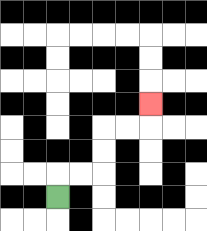{'start': '[2, 8]', 'end': '[6, 4]', 'path_directions': 'U,R,R,U,U,R,R,U', 'path_coordinates': '[[2, 8], [2, 7], [3, 7], [4, 7], [4, 6], [4, 5], [5, 5], [6, 5], [6, 4]]'}